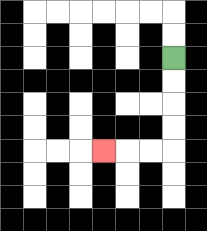{'start': '[7, 2]', 'end': '[4, 6]', 'path_directions': 'D,D,D,D,L,L,L', 'path_coordinates': '[[7, 2], [7, 3], [7, 4], [7, 5], [7, 6], [6, 6], [5, 6], [4, 6]]'}